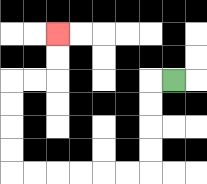{'start': '[7, 3]', 'end': '[2, 1]', 'path_directions': 'L,D,D,D,D,L,L,L,L,L,L,U,U,U,U,R,R,U,U', 'path_coordinates': '[[7, 3], [6, 3], [6, 4], [6, 5], [6, 6], [6, 7], [5, 7], [4, 7], [3, 7], [2, 7], [1, 7], [0, 7], [0, 6], [0, 5], [0, 4], [0, 3], [1, 3], [2, 3], [2, 2], [2, 1]]'}